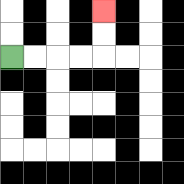{'start': '[0, 2]', 'end': '[4, 0]', 'path_directions': 'R,R,R,R,U,U', 'path_coordinates': '[[0, 2], [1, 2], [2, 2], [3, 2], [4, 2], [4, 1], [4, 0]]'}